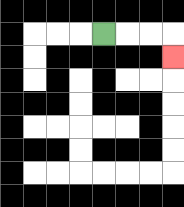{'start': '[4, 1]', 'end': '[7, 2]', 'path_directions': 'R,R,R,D', 'path_coordinates': '[[4, 1], [5, 1], [6, 1], [7, 1], [7, 2]]'}